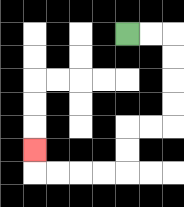{'start': '[5, 1]', 'end': '[1, 6]', 'path_directions': 'R,R,D,D,D,D,L,L,D,D,L,L,L,L,U', 'path_coordinates': '[[5, 1], [6, 1], [7, 1], [7, 2], [7, 3], [7, 4], [7, 5], [6, 5], [5, 5], [5, 6], [5, 7], [4, 7], [3, 7], [2, 7], [1, 7], [1, 6]]'}